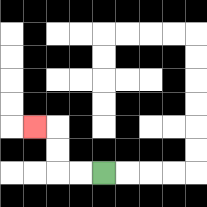{'start': '[4, 7]', 'end': '[1, 5]', 'path_directions': 'L,L,U,U,L', 'path_coordinates': '[[4, 7], [3, 7], [2, 7], [2, 6], [2, 5], [1, 5]]'}